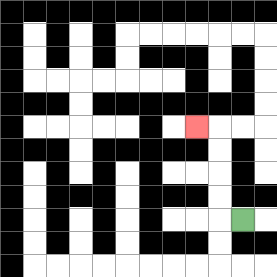{'start': '[10, 9]', 'end': '[8, 5]', 'path_directions': 'L,U,U,U,U,L', 'path_coordinates': '[[10, 9], [9, 9], [9, 8], [9, 7], [9, 6], [9, 5], [8, 5]]'}